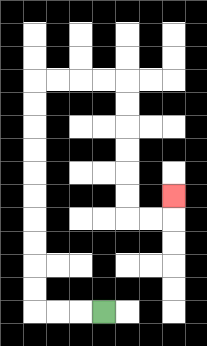{'start': '[4, 13]', 'end': '[7, 8]', 'path_directions': 'L,L,L,U,U,U,U,U,U,U,U,U,U,R,R,R,R,D,D,D,D,D,D,R,R,U', 'path_coordinates': '[[4, 13], [3, 13], [2, 13], [1, 13], [1, 12], [1, 11], [1, 10], [1, 9], [1, 8], [1, 7], [1, 6], [1, 5], [1, 4], [1, 3], [2, 3], [3, 3], [4, 3], [5, 3], [5, 4], [5, 5], [5, 6], [5, 7], [5, 8], [5, 9], [6, 9], [7, 9], [7, 8]]'}